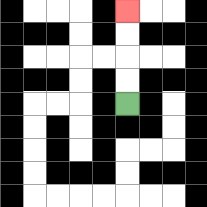{'start': '[5, 4]', 'end': '[5, 0]', 'path_directions': 'U,U,U,U', 'path_coordinates': '[[5, 4], [5, 3], [5, 2], [5, 1], [5, 0]]'}